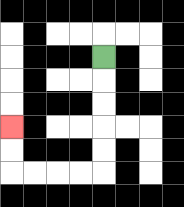{'start': '[4, 2]', 'end': '[0, 5]', 'path_directions': 'D,D,D,D,D,L,L,L,L,U,U', 'path_coordinates': '[[4, 2], [4, 3], [4, 4], [4, 5], [4, 6], [4, 7], [3, 7], [2, 7], [1, 7], [0, 7], [0, 6], [0, 5]]'}